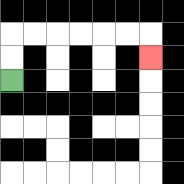{'start': '[0, 3]', 'end': '[6, 2]', 'path_directions': 'U,U,R,R,R,R,R,R,D', 'path_coordinates': '[[0, 3], [0, 2], [0, 1], [1, 1], [2, 1], [3, 1], [4, 1], [5, 1], [6, 1], [6, 2]]'}